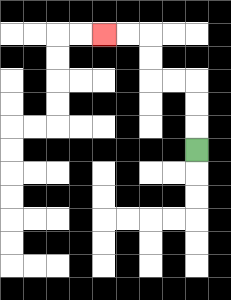{'start': '[8, 6]', 'end': '[4, 1]', 'path_directions': 'U,U,U,L,L,U,U,L,L', 'path_coordinates': '[[8, 6], [8, 5], [8, 4], [8, 3], [7, 3], [6, 3], [6, 2], [6, 1], [5, 1], [4, 1]]'}